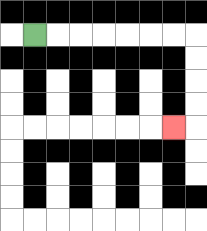{'start': '[1, 1]', 'end': '[7, 5]', 'path_directions': 'R,R,R,R,R,R,R,D,D,D,D,L', 'path_coordinates': '[[1, 1], [2, 1], [3, 1], [4, 1], [5, 1], [6, 1], [7, 1], [8, 1], [8, 2], [8, 3], [8, 4], [8, 5], [7, 5]]'}